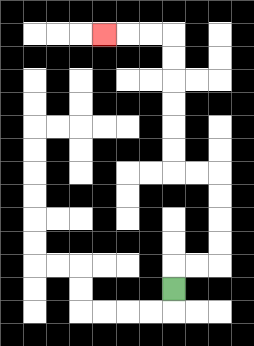{'start': '[7, 12]', 'end': '[4, 1]', 'path_directions': 'U,R,R,U,U,U,U,L,L,U,U,U,U,U,U,L,L,L', 'path_coordinates': '[[7, 12], [7, 11], [8, 11], [9, 11], [9, 10], [9, 9], [9, 8], [9, 7], [8, 7], [7, 7], [7, 6], [7, 5], [7, 4], [7, 3], [7, 2], [7, 1], [6, 1], [5, 1], [4, 1]]'}